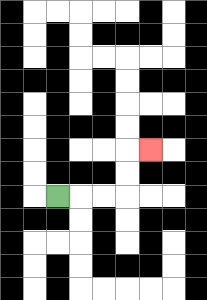{'start': '[2, 8]', 'end': '[6, 6]', 'path_directions': 'R,R,R,U,U,R', 'path_coordinates': '[[2, 8], [3, 8], [4, 8], [5, 8], [5, 7], [5, 6], [6, 6]]'}